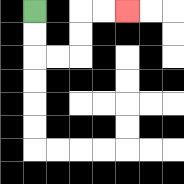{'start': '[1, 0]', 'end': '[5, 0]', 'path_directions': 'D,D,R,R,U,U,R,R', 'path_coordinates': '[[1, 0], [1, 1], [1, 2], [2, 2], [3, 2], [3, 1], [3, 0], [4, 0], [5, 0]]'}